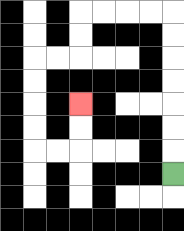{'start': '[7, 7]', 'end': '[3, 4]', 'path_directions': 'U,U,U,U,U,U,U,L,L,L,L,D,D,L,L,D,D,D,D,R,R,U,U', 'path_coordinates': '[[7, 7], [7, 6], [7, 5], [7, 4], [7, 3], [7, 2], [7, 1], [7, 0], [6, 0], [5, 0], [4, 0], [3, 0], [3, 1], [3, 2], [2, 2], [1, 2], [1, 3], [1, 4], [1, 5], [1, 6], [2, 6], [3, 6], [3, 5], [3, 4]]'}